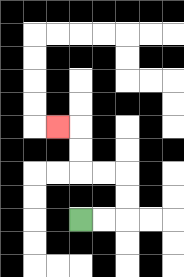{'start': '[3, 9]', 'end': '[2, 5]', 'path_directions': 'R,R,U,U,L,L,U,U,L', 'path_coordinates': '[[3, 9], [4, 9], [5, 9], [5, 8], [5, 7], [4, 7], [3, 7], [3, 6], [3, 5], [2, 5]]'}